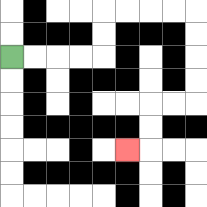{'start': '[0, 2]', 'end': '[5, 6]', 'path_directions': 'R,R,R,R,U,U,R,R,R,R,D,D,D,D,L,L,D,D,L', 'path_coordinates': '[[0, 2], [1, 2], [2, 2], [3, 2], [4, 2], [4, 1], [4, 0], [5, 0], [6, 0], [7, 0], [8, 0], [8, 1], [8, 2], [8, 3], [8, 4], [7, 4], [6, 4], [6, 5], [6, 6], [5, 6]]'}